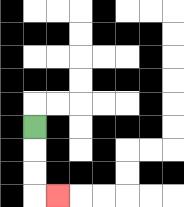{'start': '[1, 5]', 'end': '[2, 8]', 'path_directions': 'D,D,D,R', 'path_coordinates': '[[1, 5], [1, 6], [1, 7], [1, 8], [2, 8]]'}